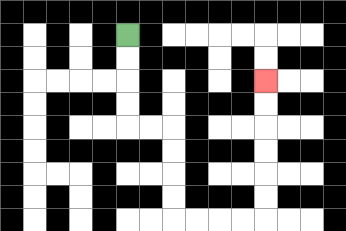{'start': '[5, 1]', 'end': '[11, 3]', 'path_directions': 'D,D,D,D,R,R,D,D,D,D,R,R,R,R,U,U,U,U,U,U', 'path_coordinates': '[[5, 1], [5, 2], [5, 3], [5, 4], [5, 5], [6, 5], [7, 5], [7, 6], [7, 7], [7, 8], [7, 9], [8, 9], [9, 9], [10, 9], [11, 9], [11, 8], [11, 7], [11, 6], [11, 5], [11, 4], [11, 3]]'}